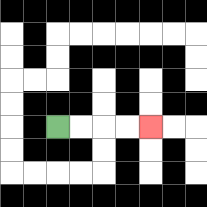{'start': '[2, 5]', 'end': '[6, 5]', 'path_directions': 'R,R,R,R', 'path_coordinates': '[[2, 5], [3, 5], [4, 5], [5, 5], [6, 5]]'}